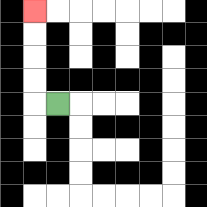{'start': '[2, 4]', 'end': '[1, 0]', 'path_directions': 'L,U,U,U,U', 'path_coordinates': '[[2, 4], [1, 4], [1, 3], [1, 2], [1, 1], [1, 0]]'}